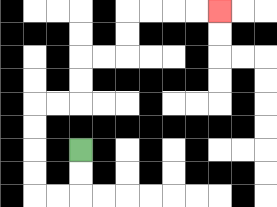{'start': '[3, 6]', 'end': '[9, 0]', 'path_directions': 'D,D,L,L,U,U,U,U,R,R,U,U,R,R,U,U,R,R,R,R', 'path_coordinates': '[[3, 6], [3, 7], [3, 8], [2, 8], [1, 8], [1, 7], [1, 6], [1, 5], [1, 4], [2, 4], [3, 4], [3, 3], [3, 2], [4, 2], [5, 2], [5, 1], [5, 0], [6, 0], [7, 0], [8, 0], [9, 0]]'}